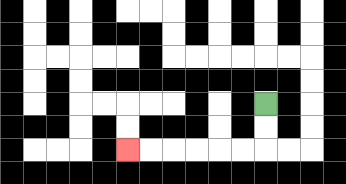{'start': '[11, 4]', 'end': '[5, 6]', 'path_directions': 'D,D,L,L,L,L,L,L', 'path_coordinates': '[[11, 4], [11, 5], [11, 6], [10, 6], [9, 6], [8, 6], [7, 6], [6, 6], [5, 6]]'}